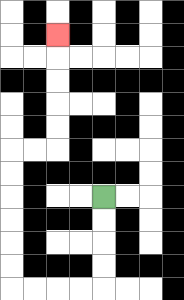{'start': '[4, 8]', 'end': '[2, 1]', 'path_directions': 'D,D,D,D,L,L,L,L,U,U,U,U,U,U,R,R,U,U,U,U,U', 'path_coordinates': '[[4, 8], [4, 9], [4, 10], [4, 11], [4, 12], [3, 12], [2, 12], [1, 12], [0, 12], [0, 11], [0, 10], [0, 9], [0, 8], [0, 7], [0, 6], [1, 6], [2, 6], [2, 5], [2, 4], [2, 3], [2, 2], [2, 1]]'}